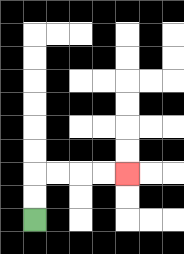{'start': '[1, 9]', 'end': '[5, 7]', 'path_directions': 'U,U,R,R,R,R', 'path_coordinates': '[[1, 9], [1, 8], [1, 7], [2, 7], [3, 7], [4, 7], [5, 7]]'}